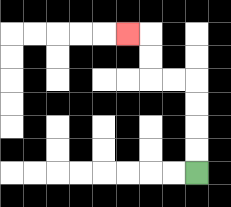{'start': '[8, 7]', 'end': '[5, 1]', 'path_directions': 'U,U,U,U,L,L,U,U,L', 'path_coordinates': '[[8, 7], [8, 6], [8, 5], [8, 4], [8, 3], [7, 3], [6, 3], [6, 2], [6, 1], [5, 1]]'}